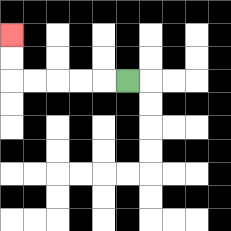{'start': '[5, 3]', 'end': '[0, 1]', 'path_directions': 'L,L,L,L,L,U,U', 'path_coordinates': '[[5, 3], [4, 3], [3, 3], [2, 3], [1, 3], [0, 3], [0, 2], [0, 1]]'}